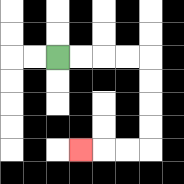{'start': '[2, 2]', 'end': '[3, 6]', 'path_directions': 'R,R,R,R,D,D,D,D,L,L,L', 'path_coordinates': '[[2, 2], [3, 2], [4, 2], [5, 2], [6, 2], [6, 3], [6, 4], [6, 5], [6, 6], [5, 6], [4, 6], [3, 6]]'}